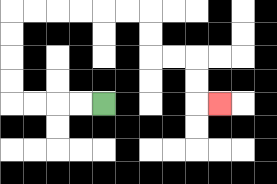{'start': '[4, 4]', 'end': '[9, 4]', 'path_directions': 'L,L,L,L,U,U,U,U,R,R,R,R,R,R,D,D,R,R,D,D,R', 'path_coordinates': '[[4, 4], [3, 4], [2, 4], [1, 4], [0, 4], [0, 3], [0, 2], [0, 1], [0, 0], [1, 0], [2, 0], [3, 0], [4, 0], [5, 0], [6, 0], [6, 1], [6, 2], [7, 2], [8, 2], [8, 3], [8, 4], [9, 4]]'}